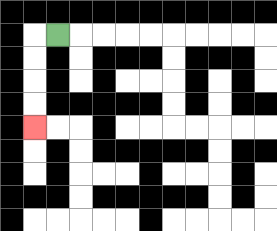{'start': '[2, 1]', 'end': '[1, 5]', 'path_directions': 'L,D,D,D,D', 'path_coordinates': '[[2, 1], [1, 1], [1, 2], [1, 3], [1, 4], [1, 5]]'}